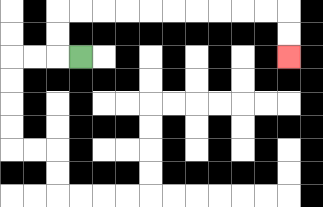{'start': '[3, 2]', 'end': '[12, 2]', 'path_directions': 'L,U,U,R,R,R,R,R,R,R,R,R,R,D,D', 'path_coordinates': '[[3, 2], [2, 2], [2, 1], [2, 0], [3, 0], [4, 0], [5, 0], [6, 0], [7, 0], [8, 0], [9, 0], [10, 0], [11, 0], [12, 0], [12, 1], [12, 2]]'}